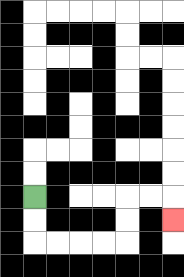{'start': '[1, 8]', 'end': '[7, 9]', 'path_directions': 'D,D,R,R,R,R,U,U,R,R,D', 'path_coordinates': '[[1, 8], [1, 9], [1, 10], [2, 10], [3, 10], [4, 10], [5, 10], [5, 9], [5, 8], [6, 8], [7, 8], [7, 9]]'}